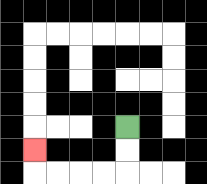{'start': '[5, 5]', 'end': '[1, 6]', 'path_directions': 'D,D,L,L,L,L,U', 'path_coordinates': '[[5, 5], [5, 6], [5, 7], [4, 7], [3, 7], [2, 7], [1, 7], [1, 6]]'}